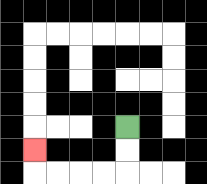{'start': '[5, 5]', 'end': '[1, 6]', 'path_directions': 'D,D,L,L,L,L,U', 'path_coordinates': '[[5, 5], [5, 6], [5, 7], [4, 7], [3, 7], [2, 7], [1, 7], [1, 6]]'}